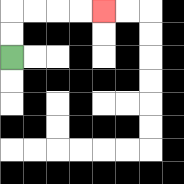{'start': '[0, 2]', 'end': '[4, 0]', 'path_directions': 'U,U,R,R,R,R', 'path_coordinates': '[[0, 2], [0, 1], [0, 0], [1, 0], [2, 0], [3, 0], [4, 0]]'}